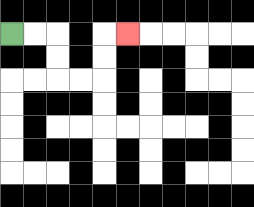{'start': '[0, 1]', 'end': '[5, 1]', 'path_directions': 'R,R,D,D,R,R,U,U,R', 'path_coordinates': '[[0, 1], [1, 1], [2, 1], [2, 2], [2, 3], [3, 3], [4, 3], [4, 2], [4, 1], [5, 1]]'}